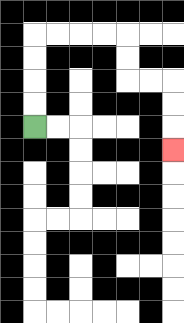{'start': '[1, 5]', 'end': '[7, 6]', 'path_directions': 'U,U,U,U,R,R,R,R,D,D,R,R,D,D,D', 'path_coordinates': '[[1, 5], [1, 4], [1, 3], [1, 2], [1, 1], [2, 1], [3, 1], [4, 1], [5, 1], [5, 2], [5, 3], [6, 3], [7, 3], [7, 4], [7, 5], [7, 6]]'}